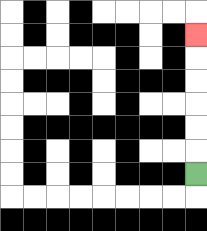{'start': '[8, 7]', 'end': '[8, 1]', 'path_directions': 'U,U,U,U,U,U', 'path_coordinates': '[[8, 7], [8, 6], [8, 5], [8, 4], [8, 3], [8, 2], [8, 1]]'}